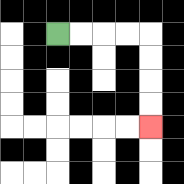{'start': '[2, 1]', 'end': '[6, 5]', 'path_directions': 'R,R,R,R,D,D,D,D', 'path_coordinates': '[[2, 1], [3, 1], [4, 1], [5, 1], [6, 1], [6, 2], [6, 3], [6, 4], [6, 5]]'}